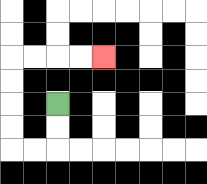{'start': '[2, 4]', 'end': '[4, 2]', 'path_directions': 'D,D,L,L,U,U,U,U,R,R,R,R', 'path_coordinates': '[[2, 4], [2, 5], [2, 6], [1, 6], [0, 6], [0, 5], [0, 4], [0, 3], [0, 2], [1, 2], [2, 2], [3, 2], [4, 2]]'}